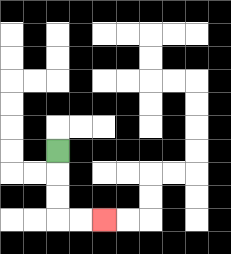{'start': '[2, 6]', 'end': '[4, 9]', 'path_directions': 'D,D,D,R,R', 'path_coordinates': '[[2, 6], [2, 7], [2, 8], [2, 9], [3, 9], [4, 9]]'}